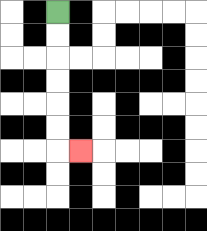{'start': '[2, 0]', 'end': '[3, 6]', 'path_directions': 'D,D,D,D,D,D,R', 'path_coordinates': '[[2, 0], [2, 1], [2, 2], [2, 3], [2, 4], [2, 5], [2, 6], [3, 6]]'}